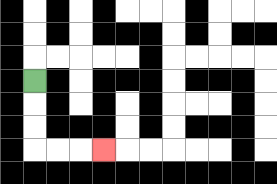{'start': '[1, 3]', 'end': '[4, 6]', 'path_directions': 'D,D,D,R,R,R', 'path_coordinates': '[[1, 3], [1, 4], [1, 5], [1, 6], [2, 6], [3, 6], [4, 6]]'}